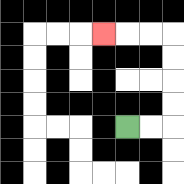{'start': '[5, 5]', 'end': '[4, 1]', 'path_directions': 'R,R,U,U,U,U,L,L,L', 'path_coordinates': '[[5, 5], [6, 5], [7, 5], [7, 4], [7, 3], [7, 2], [7, 1], [6, 1], [5, 1], [4, 1]]'}